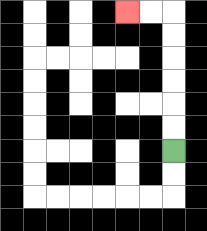{'start': '[7, 6]', 'end': '[5, 0]', 'path_directions': 'U,U,U,U,U,U,L,L', 'path_coordinates': '[[7, 6], [7, 5], [7, 4], [7, 3], [7, 2], [7, 1], [7, 0], [6, 0], [5, 0]]'}